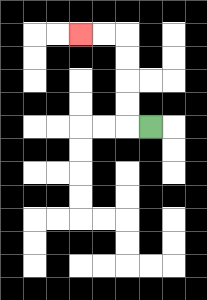{'start': '[6, 5]', 'end': '[3, 1]', 'path_directions': 'L,U,U,U,U,L,L', 'path_coordinates': '[[6, 5], [5, 5], [5, 4], [5, 3], [5, 2], [5, 1], [4, 1], [3, 1]]'}